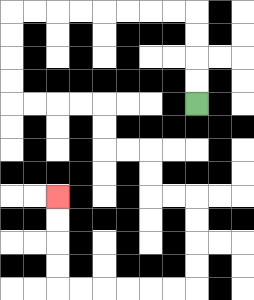{'start': '[8, 4]', 'end': '[2, 8]', 'path_directions': 'U,U,U,U,L,L,L,L,L,L,L,L,D,D,D,D,R,R,R,R,D,D,R,R,D,D,R,R,D,D,D,D,L,L,L,L,L,L,U,U,U,U', 'path_coordinates': '[[8, 4], [8, 3], [8, 2], [8, 1], [8, 0], [7, 0], [6, 0], [5, 0], [4, 0], [3, 0], [2, 0], [1, 0], [0, 0], [0, 1], [0, 2], [0, 3], [0, 4], [1, 4], [2, 4], [3, 4], [4, 4], [4, 5], [4, 6], [5, 6], [6, 6], [6, 7], [6, 8], [7, 8], [8, 8], [8, 9], [8, 10], [8, 11], [8, 12], [7, 12], [6, 12], [5, 12], [4, 12], [3, 12], [2, 12], [2, 11], [2, 10], [2, 9], [2, 8]]'}